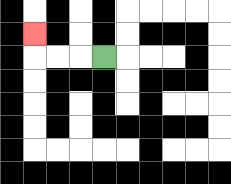{'start': '[4, 2]', 'end': '[1, 1]', 'path_directions': 'L,L,L,U', 'path_coordinates': '[[4, 2], [3, 2], [2, 2], [1, 2], [1, 1]]'}